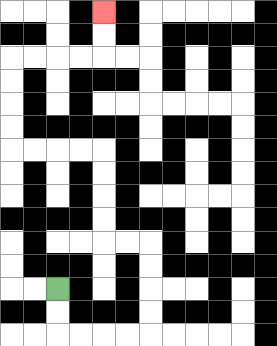{'start': '[2, 12]', 'end': '[4, 0]', 'path_directions': 'D,D,R,R,R,R,U,U,U,U,L,L,U,U,U,U,L,L,L,L,U,U,U,U,R,R,R,R,U,U', 'path_coordinates': '[[2, 12], [2, 13], [2, 14], [3, 14], [4, 14], [5, 14], [6, 14], [6, 13], [6, 12], [6, 11], [6, 10], [5, 10], [4, 10], [4, 9], [4, 8], [4, 7], [4, 6], [3, 6], [2, 6], [1, 6], [0, 6], [0, 5], [0, 4], [0, 3], [0, 2], [1, 2], [2, 2], [3, 2], [4, 2], [4, 1], [4, 0]]'}